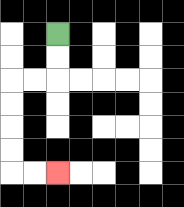{'start': '[2, 1]', 'end': '[2, 7]', 'path_directions': 'D,D,L,L,D,D,D,D,R,R', 'path_coordinates': '[[2, 1], [2, 2], [2, 3], [1, 3], [0, 3], [0, 4], [0, 5], [0, 6], [0, 7], [1, 7], [2, 7]]'}